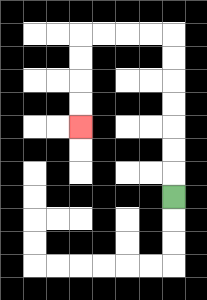{'start': '[7, 8]', 'end': '[3, 5]', 'path_directions': 'U,U,U,U,U,U,U,L,L,L,L,D,D,D,D', 'path_coordinates': '[[7, 8], [7, 7], [7, 6], [7, 5], [7, 4], [7, 3], [7, 2], [7, 1], [6, 1], [5, 1], [4, 1], [3, 1], [3, 2], [3, 3], [3, 4], [3, 5]]'}